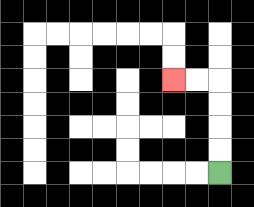{'start': '[9, 7]', 'end': '[7, 3]', 'path_directions': 'U,U,U,U,L,L', 'path_coordinates': '[[9, 7], [9, 6], [9, 5], [9, 4], [9, 3], [8, 3], [7, 3]]'}